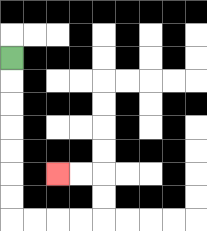{'start': '[0, 2]', 'end': '[2, 7]', 'path_directions': 'D,D,D,D,D,D,D,R,R,R,R,U,U,L,L', 'path_coordinates': '[[0, 2], [0, 3], [0, 4], [0, 5], [0, 6], [0, 7], [0, 8], [0, 9], [1, 9], [2, 9], [3, 9], [4, 9], [4, 8], [4, 7], [3, 7], [2, 7]]'}